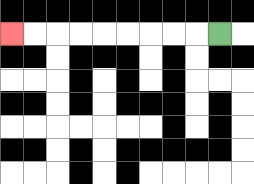{'start': '[9, 1]', 'end': '[0, 1]', 'path_directions': 'L,L,L,L,L,L,L,L,L', 'path_coordinates': '[[9, 1], [8, 1], [7, 1], [6, 1], [5, 1], [4, 1], [3, 1], [2, 1], [1, 1], [0, 1]]'}